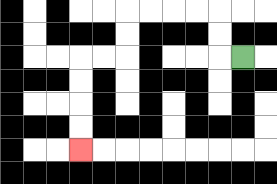{'start': '[10, 2]', 'end': '[3, 6]', 'path_directions': 'L,U,U,L,L,L,L,D,D,L,L,D,D,D,D', 'path_coordinates': '[[10, 2], [9, 2], [9, 1], [9, 0], [8, 0], [7, 0], [6, 0], [5, 0], [5, 1], [5, 2], [4, 2], [3, 2], [3, 3], [3, 4], [3, 5], [3, 6]]'}